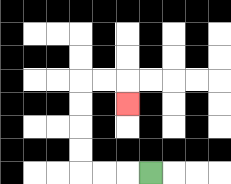{'start': '[6, 7]', 'end': '[5, 4]', 'path_directions': 'L,L,L,U,U,U,U,R,R,D', 'path_coordinates': '[[6, 7], [5, 7], [4, 7], [3, 7], [3, 6], [3, 5], [3, 4], [3, 3], [4, 3], [5, 3], [5, 4]]'}